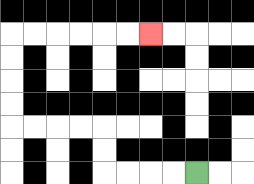{'start': '[8, 7]', 'end': '[6, 1]', 'path_directions': 'L,L,L,L,U,U,L,L,L,L,U,U,U,U,R,R,R,R,R,R', 'path_coordinates': '[[8, 7], [7, 7], [6, 7], [5, 7], [4, 7], [4, 6], [4, 5], [3, 5], [2, 5], [1, 5], [0, 5], [0, 4], [0, 3], [0, 2], [0, 1], [1, 1], [2, 1], [3, 1], [4, 1], [5, 1], [6, 1]]'}